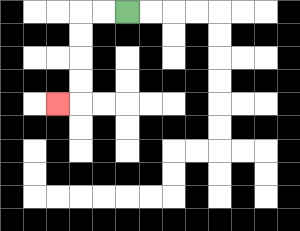{'start': '[5, 0]', 'end': '[2, 4]', 'path_directions': 'L,L,D,D,D,D,L', 'path_coordinates': '[[5, 0], [4, 0], [3, 0], [3, 1], [3, 2], [3, 3], [3, 4], [2, 4]]'}